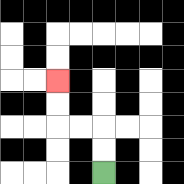{'start': '[4, 7]', 'end': '[2, 3]', 'path_directions': 'U,U,L,L,U,U', 'path_coordinates': '[[4, 7], [4, 6], [4, 5], [3, 5], [2, 5], [2, 4], [2, 3]]'}